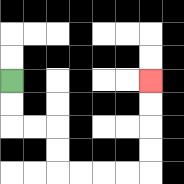{'start': '[0, 3]', 'end': '[6, 3]', 'path_directions': 'D,D,R,R,D,D,R,R,R,R,U,U,U,U', 'path_coordinates': '[[0, 3], [0, 4], [0, 5], [1, 5], [2, 5], [2, 6], [2, 7], [3, 7], [4, 7], [5, 7], [6, 7], [6, 6], [6, 5], [6, 4], [6, 3]]'}